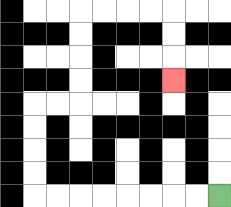{'start': '[9, 8]', 'end': '[7, 3]', 'path_directions': 'L,L,L,L,L,L,L,L,U,U,U,U,R,R,U,U,U,U,R,R,R,R,D,D,D', 'path_coordinates': '[[9, 8], [8, 8], [7, 8], [6, 8], [5, 8], [4, 8], [3, 8], [2, 8], [1, 8], [1, 7], [1, 6], [1, 5], [1, 4], [2, 4], [3, 4], [3, 3], [3, 2], [3, 1], [3, 0], [4, 0], [5, 0], [6, 0], [7, 0], [7, 1], [7, 2], [7, 3]]'}